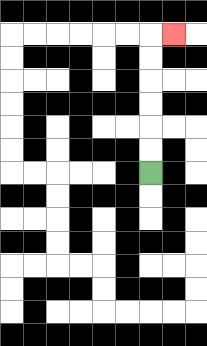{'start': '[6, 7]', 'end': '[7, 1]', 'path_directions': 'U,U,U,U,U,U,R', 'path_coordinates': '[[6, 7], [6, 6], [6, 5], [6, 4], [6, 3], [6, 2], [6, 1], [7, 1]]'}